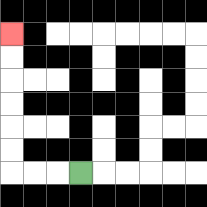{'start': '[3, 7]', 'end': '[0, 1]', 'path_directions': 'L,L,L,U,U,U,U,U,U', 'path_coordinates': '[[3, 7], [2, 7], [1, 7], [0, 7], [0, 6], [0, 5], [0, 4], [0, 3], [0, 2], [0, 1]]'}